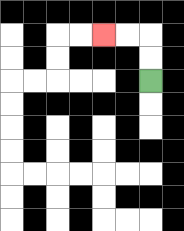{'start': '[6, 3]', 'end': '[4, 1]', 'path_directions': 'U,U,L,L', 'path_coordinates': '[[6, 3], [6, 2], [6, 1], [5, 1], [4, 1]]'}